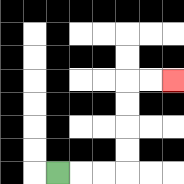{'start': '[2, 7]', 'end': '[7, 3]', 'path_directions': 'R,R,R,U,U,U,U,R,R', 'path_coordinates': '[[2, 7], [3, 7], [4, 7], [5, 7], [5, 6], [5, 5], [5, 4], [5, 3], [6, 3], [7, 3]]'}